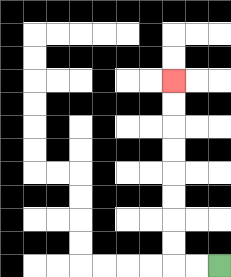{'start': '[9, 11]', 'end': '[7, 3]', 'path_directions': 'L,L,U,U,U,U,U,U,U,U', 'path_coordinates': '[[9, 11], [8, 11], [7, 11], [7, 10], [7, 9], [7, 8], [7, 7], [7, 6], [7, 5], [7, 4], [7, 3]]'}